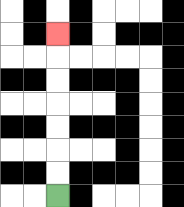{'start': '[2, 8]', 'end': '[2, 1]', 'path_directions': 'U,U,U,U,U,U,U', 'path_coordinates': '[[2, 8], [2, 7], [2, 6], [2, 5], [2, 4], [2, 3], [2, 2], [2, 1]]'}